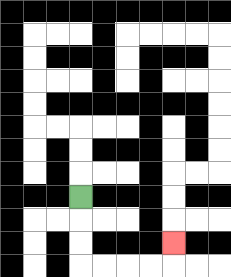{'start': '[3, 8]', 'end': '[7, 10]', 'path_directions': 'D,D,D,R,R,R,R,U', 'path_coordinates': '[[3, 8], [3, 9], [3, 10], [3, 11], [4, 11], [5, 11], [6, 11], [7, 11], [7, 10]]'}